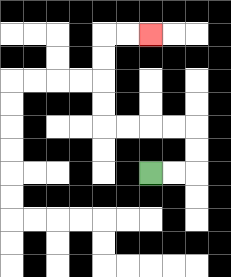{'start': '[6, 7]', 'end': '[6, 1]', 'path_directions': 'R,R,U,U,L,L,L,L,U,U,U,U,R,R', 'path_coordinates': '[[6, 7], [7, 7], [8, 7], [8, 6], [8, 5], [7, 5], [6, 5], [5, 5], [4, 5], [4, 4], [4, 3], [4, 2], [4, 1], [5, 1], [6, 1]]'}